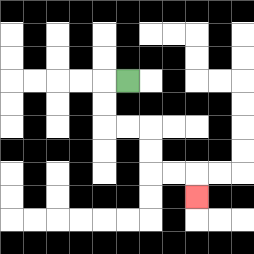{'start': '[5, 3]', 'end': '[8, 8]', 'path_directions': 'L,D,D,R,R,D,D,R,R,D', 'path_coordinates': '[[5, 3], [4, 3], [4, 4], [4, 5], [5, 5], [6, 5], [6, 6], [6, 7], [7, 7], [8, 7], [8, 8]]'}